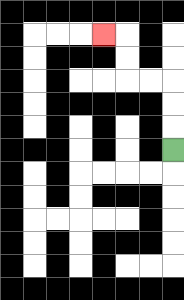{'start': '[7, 6]', 'end': '[4, 1]', 'path_directions': 'U,U,U,L,L,U,U,L', 'path_coordinates': '[[7, 6], [7, 5], [7, 4], [7, 3], [6, 3], [5, 3], [5, 2], [5, 1], [4, 1]]'}